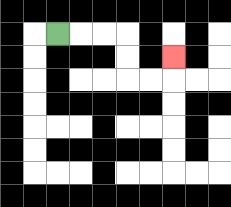{'start': '[2, 1]', 'end': '[7, 2]', 'path_directions': 'R,R,R,D,D,R,R,U', 'path_coordinates': '[[2, 1], [3, 1], [4, 1], [5, 1], [5, 2], [5, 3], [6, 3], [7, 3], [7, 2]]'}